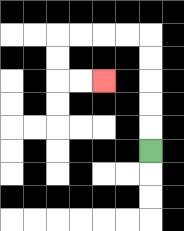{'start': '[6, 6]', 'end': '[4, 3]', 'path_directions': 'U,U,U,U,U,L,L,L,L,D,D,R,R', 'path_coordinates': '[[6, 6], [6, 5], [6, 4], [6, 3], [6, 2], [6, 1], [5, 1], [4, 1], [3, 1], [2, 1], [2, 2], [2, 3], [3, 3], [4, 3]]'}